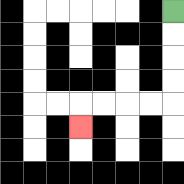{'start': '[7, 0]', 'end': '[3, 5]', 'path_directions': 'D,D,D,D,L,L,L,L,D', 'path_coordinates': '[[7, 0], [7, 1], [7, 2], [7, 3], [7, 4], [6, 4], [5, 4], [4, 4], [3, 4], [3, 5]]'}